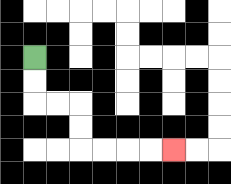{'start': '[1, 2]', 'end': '[7, 6]', 'path_directions': 'D,D,R,R,D,D,R,R,R,R', 'path_coordinates': '[[1, 2], [1, 3], [1, 4], [2, 4], [3, 4], [3, 5], [3, 6], [4, 6], [5, 6], [6, 6], [7, 6]]'}